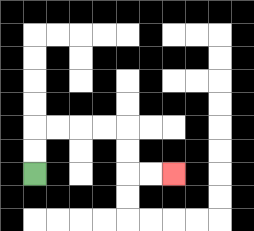{'start': '[1, 7]', 'end': '[7, 7]', 'path_directions': 'U,U,R,R,R,R,D,D,R,R', 'path_coordinates': '[[1, 7], [1, 6], [1, 5], [2, 5], [3, 5], [4, 5], [5, 5], [5, 6], [5, 7], [6, 7], [7, 7]]'}